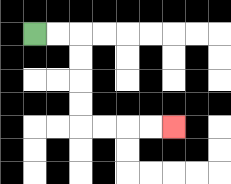{'start': '[1, 1]', 'end': '[7, 5]', 'path_directions': 'R,R,D,D,D,D,R,R,R,R', 'path_coordinates': '[[1, 1], [2, 1], [3, 1], [3, 2], [3, 3], [3, 4], [3, 5], [4, 5], [5, 5], [6, 5], [7, 5]]'}